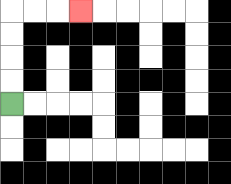{'start': '[0, 4]', 'end': '[3, 0]', 'path_directions': 'U,U,U,U,R,R,R', 'path_coordinates': '[[0, 4], [0, 3], [0, 2], [0, 1], [0, 0], [1, 0], [2, 0], [3, 0]]'}